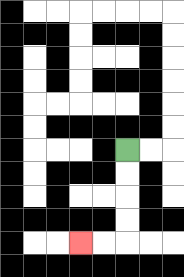{'start': '[5, 6]', 'end': '[3, 10]', 'path_directions': 'D,D,D,D,L,L', 'path_coordinates': '[[5, 6], [5, 7], [5, 8], [5, 9], [5, 10], [4, 10], [3, 10]]'}